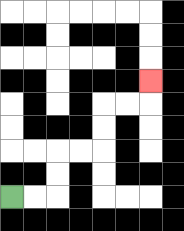{'start': '[0, 8]', 'end': '[6, 3]', 'path_directions': 'R,R,U,U,R,R,U,U,R,R,U', 'path_coordinates': '[[0, 8], [1, 8], [2, 8], [2, 7], [2, 6], [3, 6], [4, 6], [4, 5], [4, 4], [5, 4], [6, 4], [6, 3]]'}